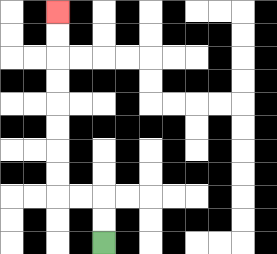{'start': '[4, 10]', 'end': '[2, 0]', 'path_directions': 'U,U,L,L,U,U,U,U,U,U,U,U', 'path_coordinates': '[[4, 10], [4, 9], [4, 8], [3, 8], [2, 8], [2, 7], [2, 6], [2, 5], [2, 4], [2, 3], [2, 2], [2, 1], [2, 0]]'}